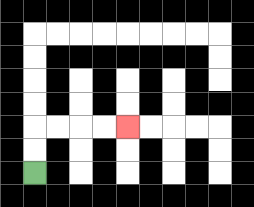{'start': '[1, 7]', 'end': '[5, 5]', 'path_directions': 'U,U,R,R,R,R', 'path_coordinates': '[[1, 7], [1, 6], [1, 5], [2, 5], [3, 5], [4, 5], [5, 5]]'}